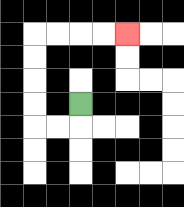{'start': '[3, 4]', 'end': '[5, 1]', 'path_directions': 'D,L,L,U,U,U,U,R,R,R,R', 'path_coordinates': '[[3, 4], [3, 5], [2, 5], [1, 5], [1, 4], [1, 3], [1, 2], [1, 1], [2, 1], [3, 1], [4, 1], [5, 1]]'}